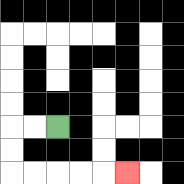{'start': '[2, 5]', 'end': '[5, 7]', 'path_directions': 'L,L,D,D,R,R,R,R,R', 'path_coordinates': '[[2, 5], [1, 5], [0, 5], [0, 6], [0, 7], [1, 7], [2, 7], [3, 7], [4, 7], [5, 7]]'}